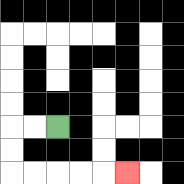{'start': '[2, 5]', 'end': '[5, 7]', 'path_directions': 'L,L,D,D,R,R,R,R,R', 'path_coordinates': '[[2, 5], [1, 5], [0, 5], [0, 6], [0, 7], [1, 7], [2, 7], [3, 7], [4, 7], [5, 7]]'}